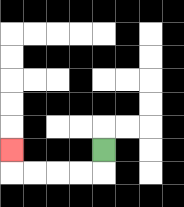{'start': '[4, 6]', 'end': '[0, 6]', 'path_directions': 'D,L,L,L,L,U', 'path_coordinates': '[[4, 6], [4, 7], [3, 7], [2, 7], [1, 7], [0, 7], [0, 6]]'}